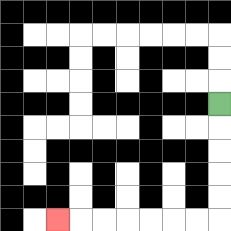{'start': '[9, 4]', 'end': '[2, 9]', 'path_directions': 'D,D,D,D,D,L,L,L,L,L,L,L', 'path_coordinates': '[[9, 4], [9, 5], [9, 6], [9, 7], [9, 8], [9, 9], [8, 9], [7, 9], [6, 9], [5, 9], [4, 9], [3, 9], [2, 9]]'}